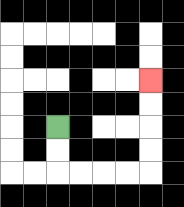{'start': '[2, 5]', 'end': '[6, 3]', 'path_directions': 'D,D,R,R,R,R,U,U,U,U', 'path_coordinates': '[[2, 5], [2, 6], [2, 7], [3, 7], [4, 7], [5, 7], [6, 7], [6, 6], [6, 5], [6, 4], [6, 3]]'}